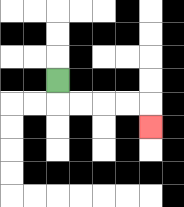{'start': '[2, 3]', 'end': '[6, 5]', 'path_directions': 'D,R,R,R,R,D', 'path_coordinates': '[[2, 3], [2, 4], [3, 4], [4, 4], [5, 4], [6, 4], [6, 5]]'}